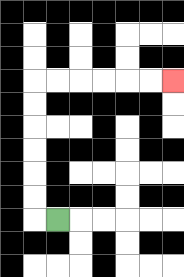{'start': '[2, 9]', 'end': '[7, 3]', 'path_directions': 'L,U,U,U,U,U,U,R,R,R,R,R,R', 'path_coordinates': '[[2, 9], [1, 9], [1, 8], [1, 7], [1, 6], [1, 5], [1, 4], [1, 3], [2, 3], [3, 3], [4, 3], [5, 3], [6, 3], [7, 3]]'}